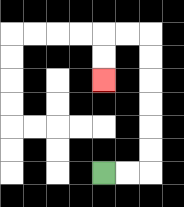{'start': '[4, 7]', 'end': '[4, 3]', 'path_directions': 'R,R,U,U,U,U,U,U,L,L,D,D', 'path_coordinates': '[[4, 7], [5, 7], [6, 7], [6, 6], [6, 5], [6, 4], [6, 3], [6, 2], [6, 1], [5, 1], [4, 1], [4, 2], [4, 3]]'}